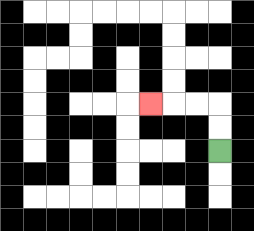{'start': '[9, 6]', 'end': '[6, 4]', 'path_directions': 'U,U,L,L,L', 'path_coordinates': '[[9, 6], [9, 5], [9, 4], [8, 4], [7, 4], [6, 4]]'}